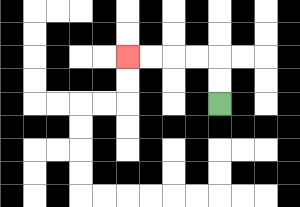{'start': '[9, 4]', 'end': '[5, 2]', 'path_directions': 'U,U,L,L,L,L', 'path_coordinates': '[[9, 4], [9, 3], [9, 2], [8, 2], [7, 2], [6, 2], [5, 2]]'}